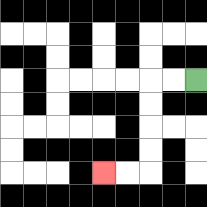{'start': '[8, 3]', 'end': '[4, 7]', 'path_directions': 'L,L,D,D,D,D,L,L', 'path_coordinates': '[[8, 3], [7, 3], [6, 3], [6, 4], [6, 5], [6, 6], [6, 7], [5, 7], [4, 7]]'}